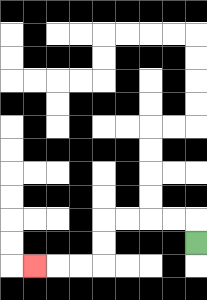{'start': '[8, 10]', 'end': '[1, 11]', 'path_directions': 'U,L,L,L,L,D,D,L,L,L', 'path_coordinates': '[[8, 10], [8, 9], [7, 9], [6, 9], [5, 9], [4, 9], [4, 10], [4, 11], [3, 11], [2, 11], [1, 11]]'}